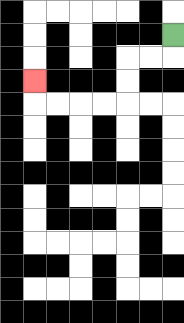{'start': '[7, 1]', 'end': '[1, 3]', 'path_directions': 'D,L,L,D,D,L,L,L,L,U', 'path_coordinates': '[[7, 1], [7, 2], [6, 2], [5, 2], [5, 3], [5, 4], [4, 4], [3, 4], [2, 4], [1, 4], [1, 3]]'}